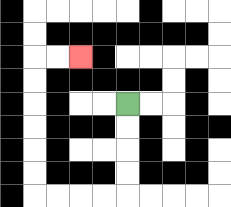{'start': '[5, 4]', 'end': '[3, 2]', 'path_directions': 'D,D,D,D,L,L,L,L,U,U,U,U,U,U,R,R', 'path_coordinates': '[[5, 4], [5, 5], [5, 6], [5, 7], [5, 8], [4, 8], [3, 8], [2, 8], [1, 8], [1, 7], [1, 6], [1, 5], [1, 4], [1, 3], [1, 2], [2, 2], [3, 2]]'}